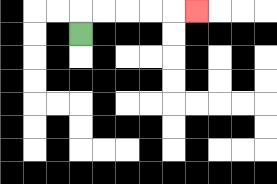{'start': '[3, 1]', 'end': '[8, 0]', 'path_directions': 'U,R,R,R,R,R', 'path_coordinates': '[[3, 1], [3, 0], [4, 0], [5, 0], [6, 0], [7, 0], [8, 0]]'}